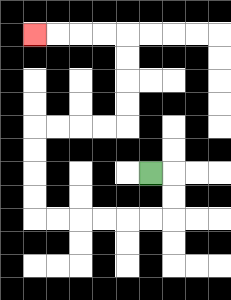{'start': '[6, 7]', 'end': '[1, 1]', 'path_directions': 'R,D,D,L,L,L,L,L,L,U,U,U,U,R,R,R,R,U,U,U,U,L,L,L,L', 'path_coordinates': '[[6, 7], [7, 7], [7, 8], [7, 9], [6, 9], [5, 9], [4, 9], [3, 9], [2, 9], [1, 9], [1, 8], [1, 7], [1, 6], [1, 5], [2, 5], [3, 5], [4, 5], [5, 5], [5, 4], [5, 3], [5, 2], [5, 1], [4, 1], [3, 1], [2, 1], [1, 1]]'}